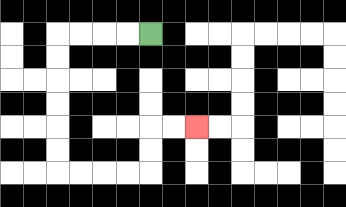{'start': '[6, 1]', 'end': '[8, 5]', 'path_directions': 'L,L,L,L,D,D,D,D,D,D,R,R,R,R,U,U,R,R', 'path_coordinates': '[[6, 1], [5, 1], [4, 1], [3, 1], [2, 1], [2, 2], [2, 3], [2, 4], [2, 5], [2, 6], [2, 7], [3, 7], [4, 7], [5, 7], [6, 7], [6, 6], [6, 5], [7, 5], [8, 5]]'}